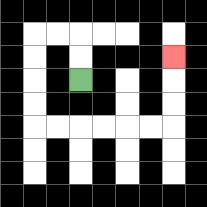{'start': '[3, 3]', 'end': '[7, 2]', 'path_directions': 'U,U,L,L,D,D,D,D,R,R,R,R,R,R,U,U,U', 'path_coordinates': '[[3, 3], [3, 2], [3, 1], [2, 1], [1, 1], [1, 2], [1, 3], [1, 4], [1, 5], [2, 5], [3, 5], [4, 5], [5, 5], [6, 5], [7, 5], [7, 4], [7, 3], [7, 2]]'}